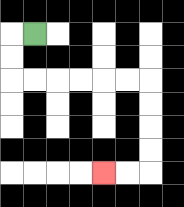{'start': '[1, 1]', 'end': '[4, 7]', 'path_directions': 'L,D,D,R,R,R,R,R,R,D,D,D,D,L,L', 'path_coordinates': '[[1, 1], [0, 1], [0, 2], [0, 3], [1, 3], [2, 3], [3, 3], [4, 3], [5, 3], [6, 3], [6, 4], [6, 5], [6, 6], [6, 7], [5, 7], [4, 7]]'}